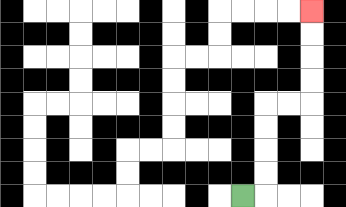{'start': '[10, 8]', 'end': '[13, 0]', 'path_directions': 'R,U,U,U,U,R,R,U,U,U,U', 'path_coordinates': '[[10, 8], [11, 8], [11, 7], [11, 6], [11, 5], [11, 4], [12, 4], [13, 4], [13, 3], [13, 2], [13, 1], [13, 0]]'}